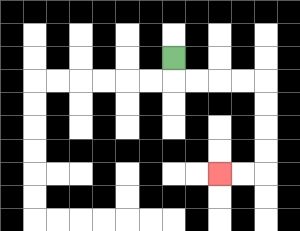{'start': '[7, 2]', 'end': '[9, 7]', 'path_directions': 'D,R,R,R,R,D,D,D,D,L,L', 'path_coordinates': '[[7, 2], [7, 3], [8, 3], [9, 3], [10, 3], [11, 3], [11, 4], [11, 5], [11, 6], [11, 7], [10, 7], [9, 7]]'}